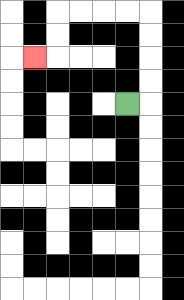{'start': '[5, 4]', 'end': '[1, 2]', 'path_directions': 'R,U,U,U,U,L,L,L,L,D,D,L', 'path_coordinates': '[[5, 4], [6, 4], [6, 3], [6, 2], [6, 1], [6, 0], [5, 0], [4, 0], [3, 0], [2, 0], [2, 1], [2, 2], [1, 2]]'}